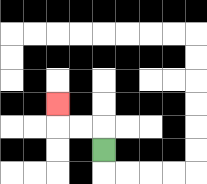{'start': '[4, 6]', 'end': '[2, 4]', 'path_directions': 'U,L,L,U', 'path_coordinates': '[[4, 6], [4, 5], [3, 5], [2, 5], [2, 4]]'}